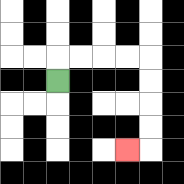{'start': '[2, 3]', 'end': '[5, 6]', 'path_directions': 'U,R,R,R,R,D,D,D,D,L', 'path_coordinates': '[[2, 3], [2, 2], [3, 2], [4, 2], [5, 2], [6, 2], [6, 3], [6, 4], [6, 5], [6, 6], [5, 6]]'}